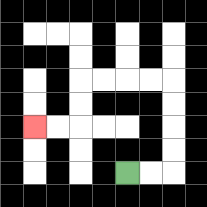{'start': '[5, 7]', 'end': '[1, 5]', 'path_directions': 'R,R,U,U,U,U,L,L,L,L,D,D,L,L', 'path_coordinates': '[[5, 7], [6, 7], [7, 7], [7, 6], [7, 5], [7, 4], [7, 3], [6, 3], [5, 3], [4, 3], [3, 3], [3, 4], [3, 5], [2, 5], [1, 5]]'}